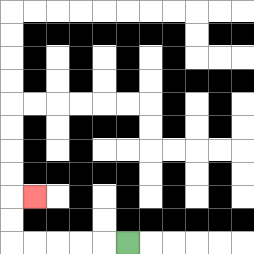{'start': '[5, 10]', 'end': '[1, 8]', 'path_directions': 'L,L,L,L,L,U,U,R', 'path_coordinates': '[[5, 10], [4, 10], [3, 10], [2, 10], [1, 10], [0, 10], [0, 9], [0, 8], [1, 8]]'}